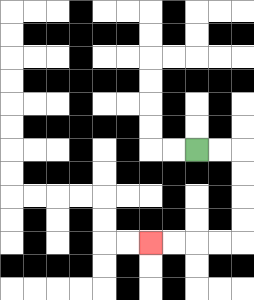{'start': '[8, 6]', 'end': '[6, 10]', 'path_directions': 'R,R,D,D,D,D,L,L,L,L', 'path_coordinates': '[[8, 6], [9, 6], [10, 6], [10, 7], [10, 8], [10, 9], [10, 10], [9, 10], [8, 10], [7, 10], [6, 10]]'}